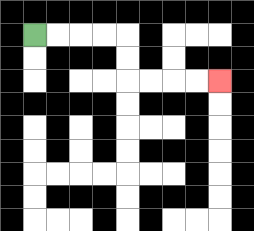{'start': '[1, 1]', 'end': '[9, 3]', 'path_directions': 'R,R,R,R,D,D,R,R,R,R', 'path_coordinates': '[[1, 1], [2, 1], [3, 1], [4, 1], [5, 1], [5, 2], [5, 3], [6, 3], [7, 3], [8, 3], [9, 3]]'}